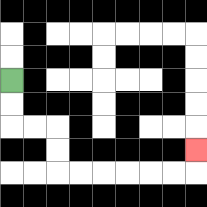{'start': '[0, 3]', 'end': '[8, 6]', 'path_directions': 'D,D,R,R,D,D,R,R,R,R,R,R,U', 'path_coordinates': '[[0, 3], [0, 4], [0, 5], [1, 5], [2, 5], [2, 6], [2, 7], [3, 7], [4, 7], [5, 7], [6, 7], [7, 7], [8, 7], [8, 6]]'}